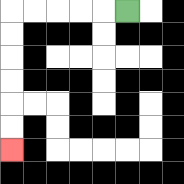{'start': '[5, 0]', 'end': '[0, 6]', 'path_directions': 'L,L,L,L,L,D,D,D,D,D,D', 'path_coordinates': '[[5, 0], [4, 0], [3, 0], [2, 0], [1, 0], [0, 0], [0, 1], [0, 2], [0, 3], [0, 4], [0, 5], [0, 6]]'}